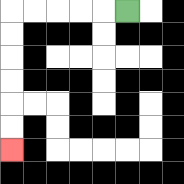{'start': '[5, 0]', 'end': '[0, 6]', 'path_directions': 'L,L,L,L,L,D,D,D,D,D,D', 'path_coordinates': '[[5, 0], [4, 0], [3, 0], [2, 0], [1, 0], [0, 0], [0, 1], [0, 2], [0, 3], [0, 4], [0, 5], [0, 6]]'}